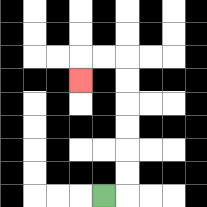{'start': '[4, 8]', 'end': '[3, 3]', 'path_directions': 'R,U,U,U,U,U,U,L,L,D', 'path_coordinates': '[[4, 8], [5, 8], [5, 7], [5, 6], [5, 5], [5, 4], [5, 3], [5, 2], [4, 2], [3, 2], [3, 3]]'}